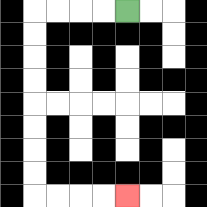{'start': '[5, 0]', 'end': '[5, 8]', 'path_directions': 'L,L,L,L,D,D,D,D,D,D,D,D,R,R,R,R', 'path_coordinates': '[[5, 0], [4, 0], [3, 0], [2, 0], [1, 0], [1, 1], [1, 2], [1, 3], [1, 4], [1, 5], [1, 6], [1, 7], [1, 8], [2, 8], [3, 8], [4, 8], [5, 8]]'}